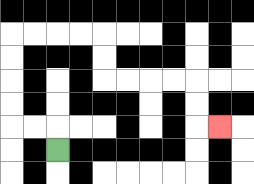{'start': '[2, 6]', 'end': '[9, 5]', 'path_directions': 'U,L,L,U,U,U,U,R,R,R,R,D,D,R,R,R,R,D,D,R', 'path_coordinates': '[[2, 6], [2, 5], [1, 5], [0, 5], [0, 4], [0, 3], [0, 2], [0, 1], [1, 1], [2, 1], [3, 1], [4, 1], [4, 2], [4, 3], [5, 3], [6, 3], [7, 3], [8, 3], [8, 4], [8, 5], [9, 5]]'}